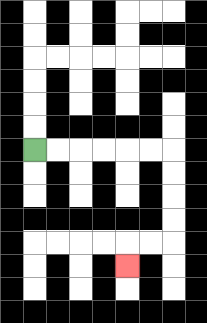{'start': '[1, 6]', 'end': '[5, 11]', 'path_directions': 'R,R,R,R,R,R,D,D,D,D,L,L,D', 'path_coordinates': '[[1, 6], [2, 6], [3, 6], [4, 6], [5, 6], [6, 6], [7, 6], [7, 7], [7, 8], [7, 9], [7, 10], [6, 10], [5, 10], [5, 11]]'}